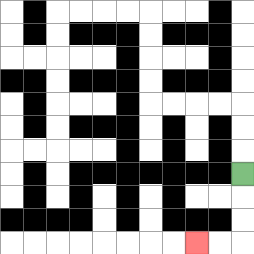{'start': '[10, 7]', 'end': '[8, 10]', 'path_directions': 'D,D,D,L,L', 'path_coordinates': '[[10, 7], [10, 8], [10, 9], [10, 10], [9, 10], [8, 10]]'}